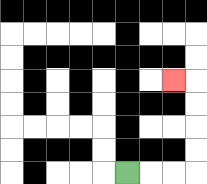{'start': '[5, 7]', 'end': '[7, 3]', 'path_directions': 'R,R,R,U,U,U,U,L', 'path_coordinates': '[[5, 7], [6, 7], [7, 7], [8, 7], [8, 6], [8, 5], [8, 4], [8, 3], [7, 3]]'}